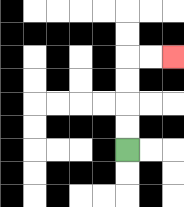{'start': '[5, 6]', 'end': '[7, 2]', 'path_directions': 'U,U,U,U,R,R', 'path_coordinates': '[[5, 6], [5, 5], [5, 4], [5, 3], [5, 2], [6, 2], [7, 2]]'}